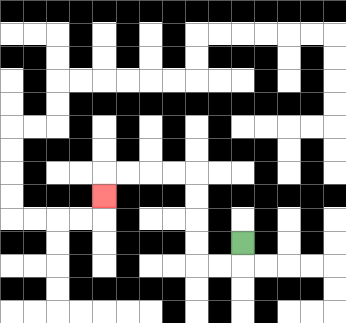{'start': '[10, 10]', 'end': '[4, 8]', 'path_directions': 'D,L,L,U,U,U,U,L,L,L,L,D', 'path_coordinates': '[[10, 10], [10, 11], [9, 11], [8, 11], [8, 10], [8, 9], [8, 8], [8, 7], [7, 7], [6, 7], [5, 7], [4, 7], [4, 8]]'}